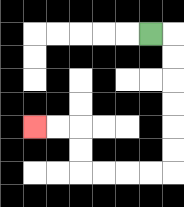{'start': '[6, 1]', 'end': '[1, 5]', 'path_directions': 'R,D,D,D,D,D,D,L,L,L,L,U,U,L,L', 'path_coordinates': '[[6, 1], [7, 1], [7, 2], [7, 3], [7, 4], [7, 5], [7, 6], [7, 7], [6, 7], [5, 7], [4, 7], [3, 7], [3, 6], [3, 5], [2, 5], [1, 5]]'}